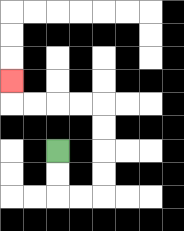{'start': '[2, 6]', 'end': '[0, 3]', 'path_directions': 'D,D,R,R,U,U,U,U,L,L,L,L,U', 'path_coordinates': '[[2, 6], [2, 7], [2, 8], [3, 8], [4, 8], [4, 7], [4, 6], [4, 5], [4, 4], [3, 4], [2, 4], [1, 4], [0, 4], [0, 3]]'}